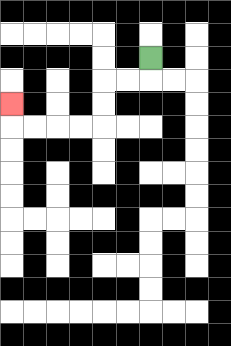{'start': '[6, 2]', 'end': '[0, 4]', 'path_directions': 'D,L,L,D,D,L,L,L,L,U', 'path_coordinates': '[[6, 2], [6, 3], [5, 3], [4, 3], [4, 4], [4, 5], [3, 5], [2, 5], [1, 5], [0, 5], [0, 4]]'}